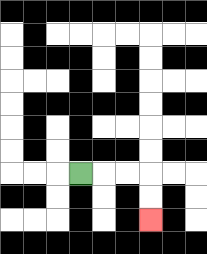{'start': '[3, 7]', 'end': '[6, 9]', 'path_directions': 'R,R,R,D,D', 'path_coordinates': '[[3, 7], [4, 7], [5, 7], [6, 7], [6, 8], [6, 9]]'}